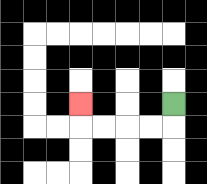{'start': '[7, 4]', 'end': '[3, 4]', 'path_directions': 'D,L,L,L,L,U', 'path_coordinates': '[[7, 4], [7, 5], [6, 5], [5, 5], [4, 5], [3, 5], [3, 4]]'}